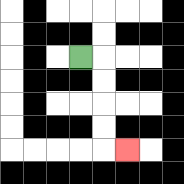{'start': '[3, 2]', 'end': '[5, 6]', 'path_directions': 'R,D,D,D,D,R', 'path_coordinates': '[[3, 2], [4, 2], [4, 3], [4, 4], [4, 5], [4, 6], [5, 6]]'}